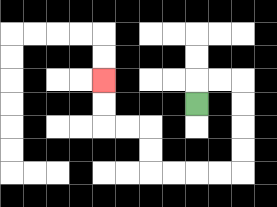{'start': '[8, 4]', 'end': '[4, 3]', 'path_directions': 'U,R,R,D,D,D,D,L,L,L,L,U,U,L,L,U,U', 'path_coordinates': '[[8, 4], [8, 3], [9, 3], [10, 3], [10, 4], [10, 5], [10, 6], [10, 7], [9, 7], [8, 7], [7, 7], [6, 7], [6, 6], [6, 5], [5, 5], [4, 5], [4, 4], [4, 3]]'}